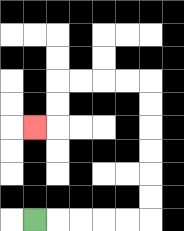{'start': '[1, 9]', 'end': '[1, 5]', 'path_directions': 'R,R,R,R,R,U,U,U,U,U,U,L,L,L,L,D,D,L', 'path_coordinates': '[[1, 9], [2, 9], [3, 9], [4, 9], [5, 9], [6, 9], [6, 8], [6, 7], [6, 6], [6, 5], [6, 4], [6, 3], [5, 3], [4, 3], [3, 3], [2, 3], [2, 4], [2, 5], [1, 5]]'}